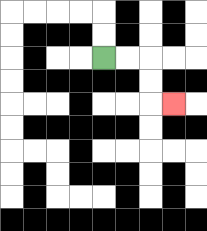{'start': '[4, 2]', 'end': '[7, 4]', 'path_directions': 'R,R,D,D,R', 'path_coordinates': '[[4, 2], [5, 2], [6, 2], [6, 3], [6, 4], [7, 4]]'}